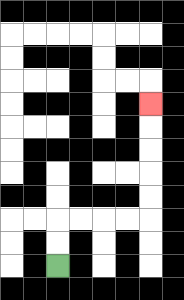{'start': '[2, 11]', 'end': '[6, 4]', 'path_directions': 'U,U,R,R,R,R,U,U,U,U,U', 'path_coordinates': '[[2, 11], [2, 10], [2, 9], [3, 9], [4, 9], [5, 9], [6, 9], [6, 8], [6, 7], [6, 6], [6, 5], [6, 4]]'}